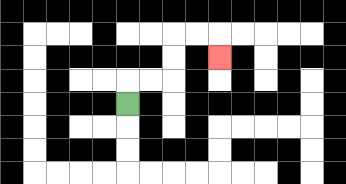{'start': '[5, 4]', 'end': '[9, 2]', 'path_directions': 'U,R,R,U,U,R,R,D', 'path_coordinates': '[[5, 4], [5, 3], [6, 3], [7, 3], [7, 2], [7, 1], [8, 1], [9, 1], [9, 2]]'}